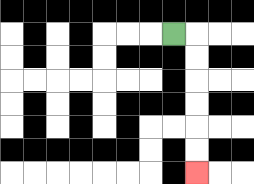{'start': '[7, 1]', 'end': '[8, 7]', 'path_directions': 'R,D,D,D,D,D,D', 'path_coordinates': '[[7, 1], [8, 1], [8, 2], [8, 3], [8, 4], [8, 5], [8, 6], [8, 7]]'}